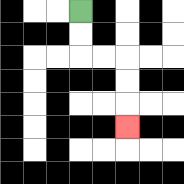{'start': '[3, 0]', 'end': '[5, 5]', 'path_directions': 'D,D,R,R,D,D,D', 'path_coordinates': '[[3, 0], [3, 1], [3, 2], [4, 2], [5, 2], [5, 3], [5, 4], [5, 5]]'}